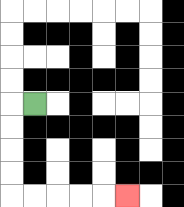{'start': '[1, 4]', 'end': '[5, 8]', 'path_directions': 'L,D,D,D,D,R,R,R,R,R', 'path_coordinates': '[[1, 4], [0, 4], [0, 5], [0, 6], [0, 7], [0, 8], [1, 8], [2, 8], [3, 8], [4, 8], [5, 8]]'}